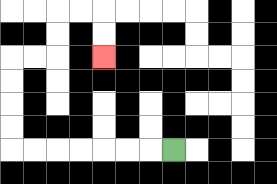{'start': '[7, 6]', 'end': '[4, 2]', 'path_directions': 'L,L,L,L,L,L,L,U,U,U,U,R,R,U,U,R,R,D,D', 'path_coordinates': '[[7, 6], [6, 6], [5, 6], [4, 6], [3, 6], [2, 6], [1, 6], [0, 6], [0, 5], [0, 4], [0, 3], [0, 2], [1, 2], [2, 2], [2, 1], [2, 0], [3, 0], [4, 0], [4, 1], [4, 2]]'}